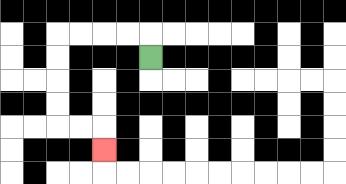{'start': '[6, 2]', 'end': '[4, 6]', 'path_directions': 'U,L,L,L,L,D,D,D,D,R,R,D', 'path_coordinates': '[[6, 2], [6, 1], [5, 1], [4, 1], [3, 1], [2, 1], [2, 2], [2, 3], [2, 4], [2, 5], [3, 5], [4, 5], [4, 6]]'}